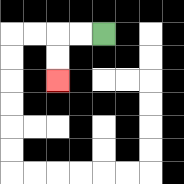{'start': '[4, 1]', 'end': '[2, 3]', 'path_directions': 'L,L,D,D', 'path_coordinates': '[[4, 1], [3, 1], [2, 1], [2, 2], [2, 3]]'}